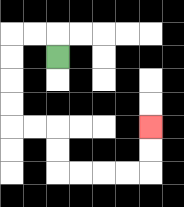{'start': '[2, 2]', 'end': '[6, 5]', 'path_directions': 'U,L,L,D,D,D,D,R,R,D,D,R,R,R,R,U,U', 'path_coordinates': '[[2, 2], [2, 1], [1, 1], [0, 1], [0, 2], [0, 3], [0, 4], [0, 5], [1, 5], [2, 5], [2, 6], [2, 7], [3, 7], [4, 7], [5, 7], [6, 7], [6, 6], [6, 5]]'}